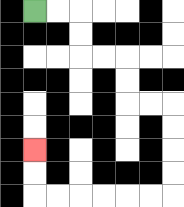{'start': '[1, 0]', 'end': '[1, 6]', 'path_directions': 'R,R,D,D,R,R,D,D,R,R,D,D,D,D,L,L,L,L,L,L,U,U', 'path_coordinates': '[[1, 0], [2, 0], [3, 0], [3, 1], [3, 2], [4, 2], [5, 2], [5, 3], [5, 4], [6, 4], [7, 4], [7, 5], [7, 6], [7, 7], [7, 8], [6, 8], [5, 8], [4, 8], [3, 8], [2, 8], [1, 8], [1, 7], [1, 6]]'}